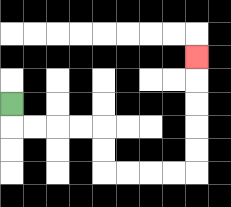{'start': '[0, 4]', 'end': '[8, 2]', 'path_directions': 'D,R,R,R,R,D,D,R,R,R,R,U,U,U,U,U', 'path_coordinates': '[[0, 4], [0, 5], [1, 5], [2, 5], [3, 5], [4, 5], [4, 6], [4, 7], [5, 7], [6, 7], [7, 7], [8, 7], [8, 6], [8, 5], [8, 4], [8, 3], [8, 2]]'}